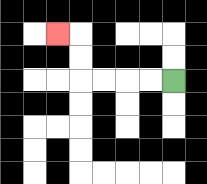{'start': '[7, 3]', 'end': '[2, 1]', 'path_directions': 'L,L,L,L,U,U,L', 'path_coordinates': '[[7, 3], [6, 3], [5, 3], [4, 3], [3, 3], [3, 2], [3, 1], [2, 1]]'}